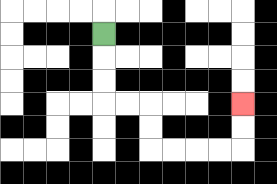{'start': '[4, 1]', 'end': '[10, 4]', 'path_directions': 'D,D,D,R,R,D,D,R,R,R,R,U,U', 'path_coordinates': '[[4, 1], [4, 2], [4, 3], [4, 4], [5, 4], [6, 4], [6, 5], [6, 6], [7, 6], [8, 6], [9, 6], [10, 6], [10, 5], [10, 4]]'}